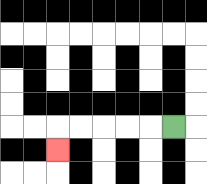{'start': '[7, 5]', 'end': '[2, 6]', 'path_directions': 'L,L,L,L,L,D', 'path_coordinates': '[[7, 5], [6, 5], [5, 5], [4, 5], [3, 5], [2, 5], [2, 6]]'}